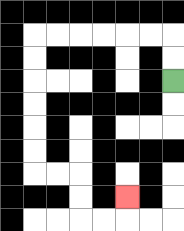{'start': '[7, 3]', 'end': '[5, 8]', 'path_directions': 'U,U,L,L,L,L,L,L,D,D,D,D,D,D,R,R,D,D,R,R,U', 'path_coordinates': '[[7, 3], [7, 2], [7, 1], [6, 1], [5, 1], [4, 1], [3, 1], [2, 1], [1, 1], [1, 2], [1, 3], [1, 4], [1, 5], [1, 6], [1, 7], [2, 7], [3, 7], [3, 8], [3, 9], [4, 9], [5, 9], [5, 8]]'}